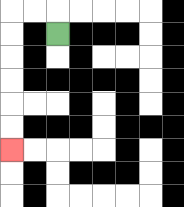{'start': '[2, 1]', 'end': '[0, 6]', 'path_directions': 'U,L,L,D,D,D,D,D,D', 'path_coordinates': '[[2, 1], [2, 0], [1, 0], [0, 0], [0, 1], [0, 2], [0, 3], [0, 4], [0, 5], [0, 6]]'}